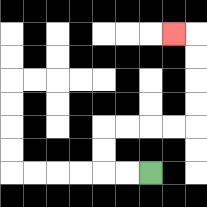{'start': '[6, 7]', 'end': '[7, 1]', 'path_directions': 'L,L,U,U,R,R,R,R,U,U,U,U,L', 'path_coordinates': '[[6, 7], [5, 7], [4, 7], [4, 6], [4, 5], [5, 5], [6, 5], [7, 5], [8, 5], [8, 4], [8, 3], [8, 2], [8, 1], [7, 1]]'}